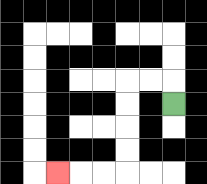{'start': '[7, 4]', 'end': '[2, 7]', 'path_directions': 'U,L,L,D,D,D,D,L,L,L', 'path_coordinates': '[[7, 4], [7, 3], [6, 3], [5, 3], [5, 4], [5, 5], [5, 6], [5, 7], [4, 7], [3, 7], [2, 7]]'}